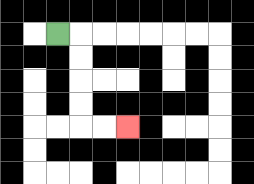{'start': '[2, 1]', 'end': '[5, 5]', 'path_directions': 'R,D,D,D,D,R,R', 'path_coordinates': '[[2, 1], [3, 1], [3, 2], [3, 3], [3, 4], [3, 5], [4, 5], [5, 5]]'}